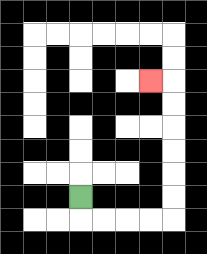{'start': '[3, 8]', 'end': '[6, 3]', 'path_directions': 'D,R,R,R,R,U,U,U,U,U,U,L', 'path_coordinates': '[[3, 8], [3, 9], [4, 9], [5, 9], [6, 9], [7, 9], [7, 8], [7, 7], [7, 6], [7, 5], [7, 4], [7, 3], [6, 3]]'}